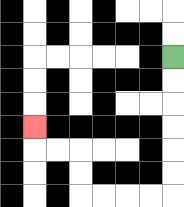{'start': '[7, 2]', 'end': '[1, 5]', 'path_directions': 'D,D,D,D,D,D,L,L,L,L,U,U,L,L,U', 'path_coordinates': '[[7, 2], [7, 3], [7, 4], [7, 5], [7, 6], [7, 7], [7, 8], [6, 8], [5, 8], [4, 8], [3, 8], [3, 7], [3, 6], [2, 6], [1, 6], [1, 5]]'}